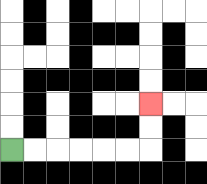{'start': '[0, 6]', 'end': '[6, 4]', 'path_directions': 'R,R,R,R,R,R,U,U', 'path_coordinates': '[[0, 6], [1, 6], [2, 6], [3, 6], [4, 6], [5, 6], [6, 6], [6, 5], [6, 4]]'}